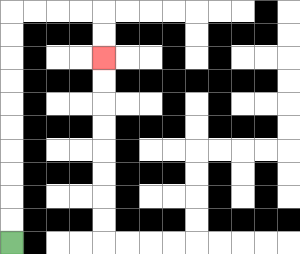{'start': '[0, 10]', 'end': '[4, 2]', 'path_directions': 'U,U,U,U,U,U,U,U,U,U,R,R,R,R,D,D', 'path_coordinates': '[[0, 10], [0, 9], [0, 8], [0, 7], [0, 6], [0, 5], [0, 4], [0, 3], [0, 2], [0, 1], [0, 0], [1, 0], [2, 0], [3, 0], [4, 0], [4, 1], [4, 2]]'}